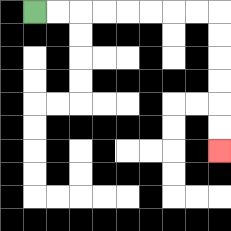{'start': '[1, 0]', 'end': '[9, 6]', 'path_directions': 'R,R,R,R,R,R,R,R,D,D,D,D,D,D', 'path_coordinates': '[[1, 0], [2, 0], [3, 0], [4, 0], [5, 0], [6, 0], [7, 0], [8, 0], [9, 0], [9, 1], [9, 2], [9, 3], [9, 4], [9, 5], [9, 6]]'}